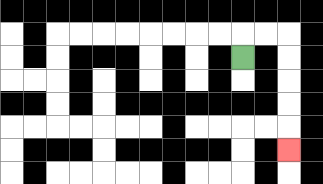{'start': '[10, 2]', 'end': '[12, 6]', 'path_directions': 'U,R,R,D,D,D,D,D', 'path_coordinates': '[[10, 2], [10, 1], [11, 1], [12, 1], [12, 2], [12, 3], [12, 4], [12, 5], [12, 6]]'}